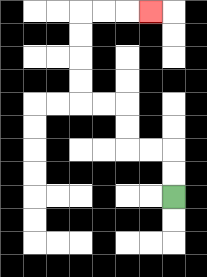{'start': '[7, 8]', 'end': '[6, 0]', 'path_directions': 'U,U,L,L,U,U,L,L,U,U,U,U,R,R,R', 'path_coordinates': '[[7, 8], [7, 7], [7, 6], [6, 6], [5, 6], [5, 5], [5, 4], [4, 4], [3, 4], [3, 3], [3, 2], [3, 1], [3, 0], [4, 0], [5, 0], [6, 0]]'}